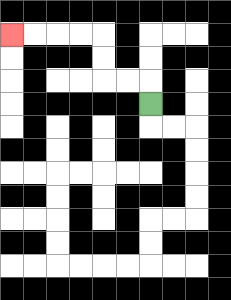{'start': '[6, 4]', 'end': '[0, 1]', 'path_directions': 'U,L,L,U,U,L,L,L,L', 'path_coordinates': '[[6, 4], [6, 3], [5, 3], [4, 3], [4, 2], [4, 1], [3, 1], [2, 1], [1, 1], [0, 1]]'}